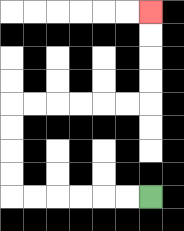{'start': '[6, 8]', 'end': '[6, 0]', 'path_directions': 'L,L,L,L,L,L,U,U,U,U,R,R,R,R,R,R,U,U,U,U', 'path_coordinates': '[[6, 8], [5, 8], [4, 8], [3, 8], [2, 8], [1, 8], [0, 8], [0, 7], [0, 6], [0, 5], [0, 4], [1, 4], [2, 4], [3, 4], [4, 4], [5, 4], [6, 4], [6, 3], [6, 2], [6, 1], [6, 0]]'}